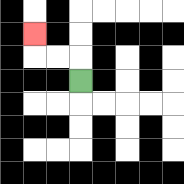{'start': '[3, 3]', 'end': '[1, 1]', 'path_directions': 'U,L,L,U', 'path_coordinates': '[[3, 3], [3, 2], [2, 2], [1, 2], [1, 1]]'}